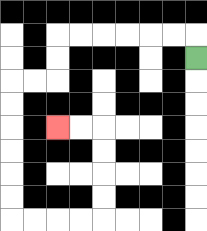{'start': '[8, 2]', 'end': '[2, 5]', 'path_directions': 'U,L,L,L,L,L,L,D,D,L,L,D,D,D,D,D,D,R,R,R,R,U,U,U,U,L,L', 'path_coordinates': '[[8, 2], [8, 1], [7, 1], [6, 1], [5, 1], [4, 1], [3, 1], [2, 1], [2, 2], [2, 3], [1, 3], [0, 3], [0, 4], [0, 5], [0, 6], [0, 7], [0, 8], [0, 9], [1, 9], [2, 9], [3, 9], [4, 9], [4, 8], [4, 7], [4, 6], [4, 5], [3, 5], [2, 5]]'}